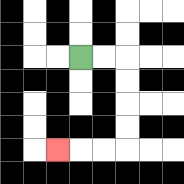{'start': '[3, 2]', 'end': '[2, 6]', 'path_directions': 'R,R,D,D,D,D,L,L,L', 'path_coordinates': '[[3, 2], [4, 2], [5, 2], [5, 3], [5, 4], [5, 5], [5, 6], [4, 6], [3, 6], [2, 6]]'}